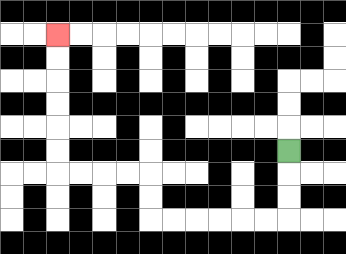{'start': '[12, 6]', 'end': '[2, 1]', 'path_directions': 'D,D,D,L,L,L,L,L,L,U,U,L,L,L,L,U,U,U,U,U,U', 'path_coordinates': '[[12, 6], [12, 7], [12, 8], [12, 9], [11, 9], [10, 9], [9, 9], [8, 9], [7, 9], [6, 9], [6, 8], [6, 7], [5, 7], [4, 7], [3, 7], [2, 7], [2, 6], [2, 5], [2, 4], [2, 3], [2, 2], [2, 1]]'}